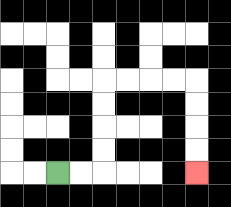{'start': '[2, 7]', 'end': '[8, 7]', 'path_directions': 'R,R,U,U,U,U,R,R,R,R,D,D,D,D', 'path_coordinates': '[[2, 7], [3, 7], [4, 7], [4, 6], [4, 5], [4, 4], [4, 3], [5, 3], [6, 3], [7, 3], [8, 3], [8, 4], [8, 5], [8, 6], [8, 7]]'}